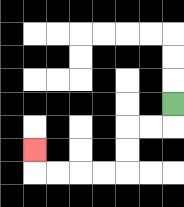{'start': '[7, 4]', 'end': '[1, 6]', 'path_directions': 'D,L,L,D,D,L,L,L,L,U', 'path_coordinates': '[[7, 4], [7, 5], [6, 5], [5, 5], [5, 6], [5, 7], [4, 7], [3, 7], [2, 7], [1, 7], [1, 6]]'}